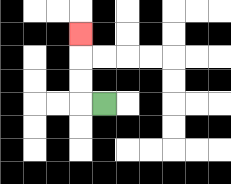{'start': '[4, 4]', 'end': '[3, 1]', 'path_directions': 'L,U,U,U', 'path_coordinates': '[[4, 4], [3, 4], [3, 3], [3, 2], [3, 1]]'}